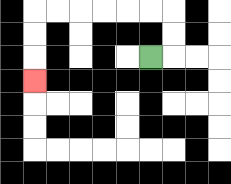{'start': '[6, 2]', 'end': '[1, 3]', 'path_directions': 'R,U,U,L,L,L,L,L,L,D,D,D', 'path_coordinates': '[[6, 2], [7, 2], [7, 1], [7, 0], [6, 0], [5, 0], [4, 0], [3, 0], [2, 0], [1, 0], [1, 1], [1, 2], [1, 3]]'}